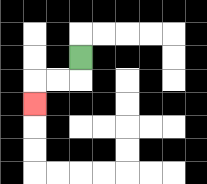{'start': '[3, 2]', 'end': '[1, 4]', 'path_directions': 'D,L,L,D', 'path_coordinates': '[[3, 2], [3, 3], [2, 3], [1, 3], [1, 4]]'}